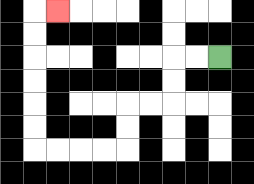{'start': '[9, 2]', 'end': '[2, 0]', 'path_directions': 'L,L,D,D,L,L,D,D,L,L,L,L,U,U,U,U,U,U,R', 'path_coordinates': '[[9, 2], [8, 2], [7, 2], [7, 3], [7, 4], [6, 4], [5, 4], [5, 5], [5, 6], [4, 6], [3, 6], [2, 6], [1, 6], [1, 5], [1, 4], [1, 3], [1, 2], [1, 1], [1, 0], [2, 0]]'}